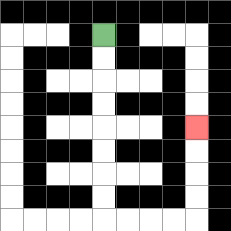{'start': '[4, 1]', 'end': '[8, 5]', 'path_directions': 'D,D,D,D,D,D,D,D,R,R,R,R,U,U,U,U', 'path_coordinates': '[[4, 1], [4, 2], [4, 3], [4, 4], [4, 5], [4, 6], [4, 7], [4, 8], [4, 9], [5, 9], [6, 9], [7, 9], [8, 9], [8, 8], [8, 7], [8, 6], [8, 5]]'}